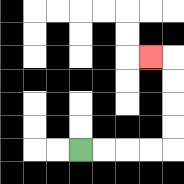{'start': '[3, 6]', 'end': '[6, 2]', 'path_directions': 'R,R,R,R,U,U,U,U,L', 'path_coordinates': '[[3, 6], [4, 6], [5, 6], [6, 6], [7, 6], [7, 5], [7, 4], [7, 3], [7, 2], [6, 2]]'}